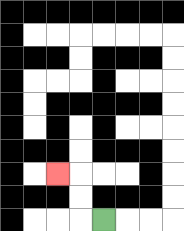{'start': '[4, 9]', 'end': '[2, 7]', 'path_directions': 'L,U,U,L', 'path_coordinates': '[[4, 9], [3, 9], [3, 8], [3, 7], [2, 7]]'}